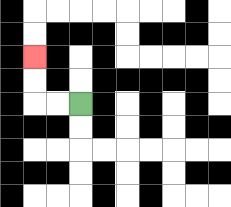{'start': '[3, 4]', 'end': '[1, 2]', 'path_directions': 'L,L,U,U', 'path_coordinates': '[[3, 4], [2, 4], [1, 4], [1, 3], [1, 2]]'}